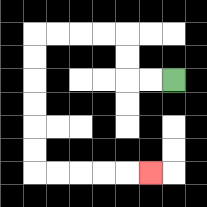{'start': '[7, 3]', 'end': '[6, 7]', 'path_directions': 'L,L,U,U,L,L,L,L,D,D,D,D,D,D,R,R,R,R,R', 'path_coordinates': '[[7, 3], [6, 3], [5, 3], [5, 2], [5, 1], [4, 1], [3, 1], [2, 1], [1, 1], [1, 2], [1, 3], [1, 4], [1, 5], [1, 6], [1, 7], [2, 7], [3, 7], [4, 7], [5, 7], [6, 7]]'}